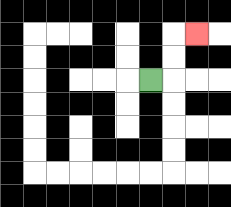{'start': '[6, 3]', 'end': '[8, 1]', 'path_directions': 'R,U,U,R', 'path_coordinates': '[[6, 3], [7, 3], [7, 2], [7, 1], [8, 1]]'}